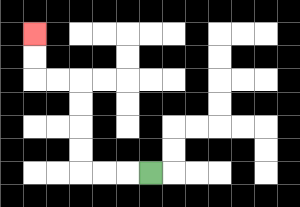{'start': '[6, 7]', 'end': '[1, 1]', 'path_directions': 'L,L,L,U,U,U,U,L,L,U,U', 'path_coordinates': '[[6, 7], [5, 7], [4, 7], [3, 7], [3, 6], [3, 5], [3, 4], [3, 3], [2, 3], [1, 3], [1, 2], [1, 1]]'}